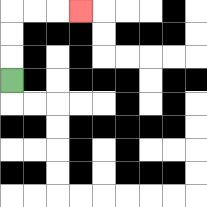{'start': '[0, 3]', 'end': '[3, 0]', 'path_directions': 'U,U,U,R,R,R', 'path_coordinates': '[[0, 3], [0, 2], [0, 1], [0, 0], [1, 0], [2, 0], [3, 0]]'}